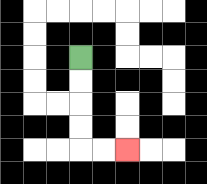{'start': '[3, 2]', 'end': '[5, 6]', 'path_directions': 'D,D,D,D,R,R', 'path_coordinates': '[[3, 2], [3, 3], [3, 4], [3, 5], [3, 6], [4, 6], [5, 6]]'}